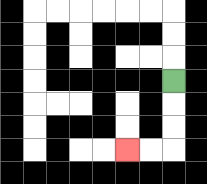{'start': '[7, 3]', 'end': '[5, 6]', 'path_directions': 'D,D,D,L,L', 'path_coordinates': '[[7, 3], [7, 4], [7, 5], [7, 6], [6, 6], [5, 6]]'}